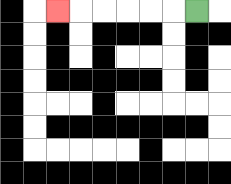{'start': '[8, 0]', 'end': '[2, 0]', 'path_directions': 'L,L,L,L,L,L', 'path_coordinates': '[[8, 0], [7, 0], [6, 0], [5, 0], [4, 0], [3, 0], [2, 0]]'}